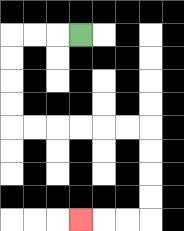{'start': '[3, 1]', 'end': '[3, 9]', 'path_directions': 'L,L,L,D,D,D,D,R,R,R,R,R,R,D,D,D,D,L,L,L', 'path_coordinates': '[[3, 1], [2, 1], [1, 1], [0, 1], [0, 2], [0, 3], [0, 4], [0, 5], [1, 5], [2, 5], [3, 5], [4, 5], [5, 5], [6, 5], [6, 6], [6, 7], [6, 8], [6, 9], [5, 9], [4, 9], [3, 9]]'}